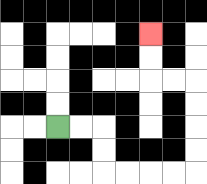{'start': '[2, 5]', 'end': '[6, 1]', 'path_directions': 'R,R,D,D,R,R,R,R,U,U,U,U,L,L,U,U', 'path_coordinates': '[[2, 5], [3, 5], [4, 5], [4, 6], [4, 7], [5, 7], [6, 7], [7, 7], [8, 7], [8, 6], [8, 5], [8, 4], [8, 3], [7, 3], [6, 3], [6, 2], [6, 1]]'}